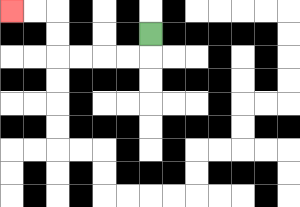{'start': '[6, 1]', 'end': '[0, 0]', 'path_directions': 'D,L,L,L,L,U,U,L,L', 'path_coordinates': '[[6, 1], [6, 2], [5, 2], [4, 2], [3, 2], [2, 2], [2, 1], [2, 0], [1, 0], [0, 0]]'}